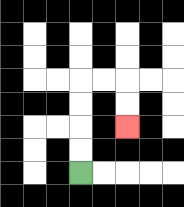{'start': '[3, 7]', 'end': '[5, 5]', 'path_directions': 'U,U,U,U,R,R,D,D', 'path_coordinates': '[[3, 7], [3, 6], [3, 5], [3, 4], [3, 3], [4, 3], [5, 3], [5, 4], [5, 5]]'}